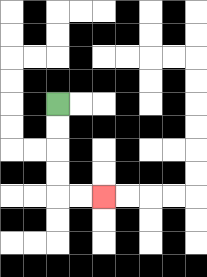{'start': '[2, 4]', 'end': '[4, 8]', 'path_directions': 'D,D,D,D,R,R', 'path_coordinates': '[[2, 4], [2, 5], [2, 6], [2, 7], [2, 8], [3, 8], [4, 8]]'}